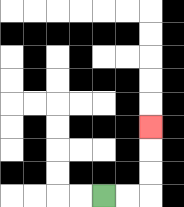{'start': '[4, 8]', 'end': '[6, 5]', 'path_directions': 'R,R,U,U,U', 'path_coordinates': '[[4, 8], [5, 8], [6, 8], [6, 7], [6, 6], [6, 5]]'}